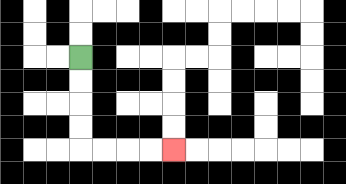{'start': '[3, 2]', 'end': '[7, 6]', 'path_directions': 'D,D,D,D,R,R,R,R', 'path_coordinates': '[[3, 2], [3, 3], [3, 4], [3, 5], [3, 6], [4, 6], [5, 6], [6, 6], [7, 6]]'}